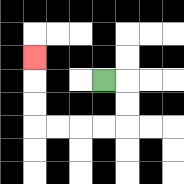{'start': '[4, 3]', 'end': '[1, 2]', 'path_directions': 'R,D,D,L,L,L,L,U,U,U', 'path_coordinates': '[[4, 3], [5, 3], [5, 4], [5, 5], [4, 5], [3, 5], [2, 5], [1, 5], [1, 4], [1, 3], [1, 2]]'}